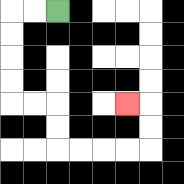{'start': '[2, 0]', 'end': '[5, 4]', 'path_directions': 'L,L,D,D,D,D,R,R,D,D,R,R,R,R,U,U,L', 'path_coordinates': '[[2, 0], [1, 0], [0, 0], [0, 1], [0, 2], [0, 3], [0, 4], [1, 4], [2, 4], [2, 5], [2, 6], [3, 6], [4, 6], [5, 6], [6, 6], [6, 5], [6, 4], [5, 4]]'}